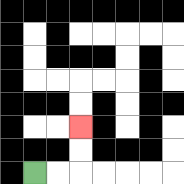{'start': '[1, 7]', 'end': '[3, 5]', 'path_directions': 'R,R,U,U', 'path_coordinates': '[[1, 7], [2, 7], [3, 7], [3, 6], [3, 5]]'}